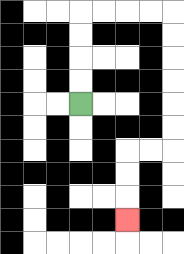{'start': '[3, 4]', 'end': '[5, 9]', 'path_directions': 'U,U,U,U,R,R,R,R,D,D,D,D,D,D,L,L,D,D,D', 'path_coordinates': '[[3, 4], [3, 3], [3, 2], [3, 1], [3, 0], [4, 0], [5, 0], [6, 0], [7, 0], [7, 1], [7, 2], [7, 3], [7, 4], [7, 5], [7, 6], [6, 6], [5, 6], [5, 7], [5, 8], [5, 9]]'}